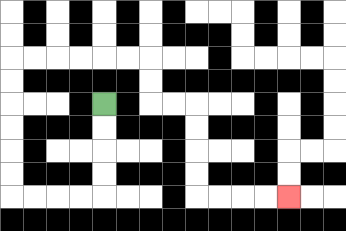{'start': '[4, 4]', 'end': '[12, 8]', 'path_directions': 'D,D,D,D,L,L,L,L,U,U,U,U,U,U,R,R,R,R,R,R,D,D,R,R,D,D,D,D,R,R,R,R', 'path_coordinates': '[[4, 4], [4, 5], [4, 6], [4, 7], [4, 8], [3, 8], [2, 8], [1, 8], [0, 8], [0, 7], [0, 6], [0, 5], [0, 4], [0, 3], [0, 2], [1, 2], [2, 2], [3, 2], [4, 2], [5, 2], [6, 2], [6, 3], [6, 4], [7, 4], [8, 4], [8, 5], [8, 6], [8, 7], [8, 8], [9, 8], [10, 8], [11, 8], [12, 8]]'}